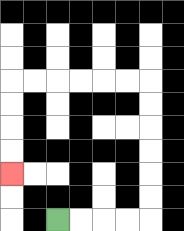{'start': '[2, 9]', 'end': '[0, 7]', 'path_directions': 'R,R,R,R,U,U,U,U,U,U,L,L,L,L,L,L,D,D,D,D', 'path_coordinates': '[[2, 9], [3, 9], [4, 9], [5, 9], [6, 9], [6, 8], [6, 7], [6, 6], [6, 5], [6, 4], [6, 3], [5, 3], [4, 3], [3, 3], [2, 3], [1, 3], [0, 3], [0, 4], [0, 5], [0, 6], [0, 7]]'}